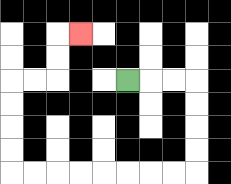{'start': '[5, 3]', 'end': '[3, 1]', 'path_directions': 'R,R,R,D,D,D,D,L,L,L,L,L,L,L,L,U,U,U,U,R,R,U,U,R', 'path_coordinates': '[[5, 3], [6, 3], [7, 3], [8, 3], [8, 4], [8, 5], [8, 6], [8, 7], [7, 7], [6, 7], [5, 7], [4, 7], [3, 7], [2, 7], [1, 7], [0, 7], [0, 6], [0, 5], [0, 4], [0, 3], [1, 3], [2, 3], [2, 2], [2, 1], [3, 1]]'}